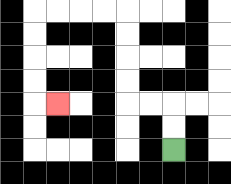{'start': '[7, 6]', 'end': '[2, 4]', 'path_directions': 'U,U,L,L,U,U,U,U,L,L,L,L,D,D,D,D,R', 'path_coordinates': '[[7, 6], [7, 5], [7, 4], [6, 4], [5, 4], [5, 3], [5, 2], [5, 1], [5, 0], [4, 0], [3, 0], [2, 0], [1, 0], [1, 1], [1, 2], [1, 3], [1, 4], [2, 4]]'}